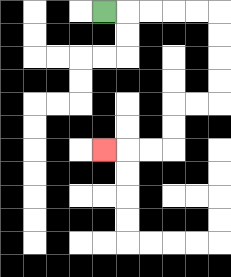{'start': '[4, 0]', 'end': '[4, 6]', 'path_directions': 'R,R,R,R,R,D,D,D,D,L,L,D,D,L,L,L', 'path_coordinates': '[[4, 0], [5, 0], [6, 0], [7, 0], [8, 0], [9, 0], [9, 1], [9, 2], [9, 3], [9, 4], [8, 4], [7, 4], [7, 5], [7, 6], [6, 6], [5, 6], [4, 6]]'}